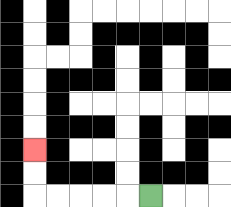{'start': '[6, 8]', 'end': '[1, 6]', 'path_directions': 'L,L,L,L,L,U,U', 'path_coordinates': '[[6, 8], [5, 8], [4, 8], [3, 8], [2, 8], [1, 8], [1, 7], [1, 6]]'}